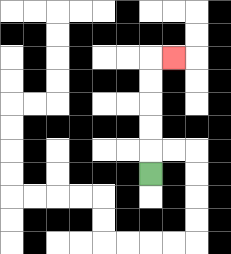{'start': '[6, 7]', 'end': '[7, 2]', 'path_directions': 'U,U,U,U,U,R', 'path_coordinates': '[[6, 7], [6, 6], [6, 5], [6, 4], [6, 3], [6, 2], [7, 2]]'}